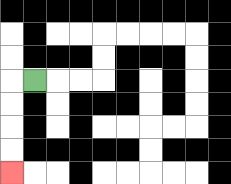{'start': '[1, 3]', 'end': '[0, 7]', 'path_directions': 'L,D,D,D,D', 'path_coordinates': '[[1, 3], [0, 3], [0, 4], [0, 5], [0, 6], [0, 7]]'}